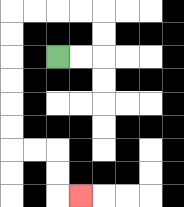{'start': '[2, 2]', 'end': '[3, 8]', 'path_directions': 'R,R,U,U,L,L,L,L,D,D,D,D,D,D,R,R,D,D,R', 'path_coordinates': '[[2, 2], [3, 2], [4, 2], [4, 1], [4, 0], [3, 0], [2, 0], [1, 0], [0, 0], [0, 1], [0, 2], [0, 3], [0, 4], [0, 5], [0, 6], [1, 6], [2, 6], [2, 7], [2, 8], [3, 8]]'}